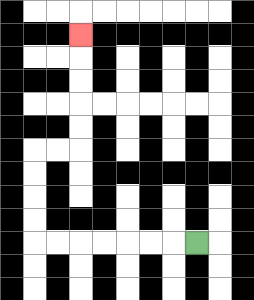{'start': '[8, 10]', 'end': '[3, 1]', 'path_directions': 'L,L,L,L,L,L,L,U,U,U,U,R,R,U,U,U,U,U', 'path_coordinates': '[[8, 10], [7, 10], [6, 10], [5, 10], [4, 10], [3, 10], [2, 10], [1, 10], [1, 9], [1, 8], [1, 7], [1, 6], [2, 6], [3, 6], [3, 5], [3, 4], [3, 3], [3, 2], [3, 1]]'}